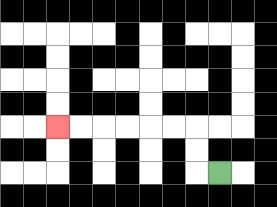{'start': '[9, 7]', 'end': '[2, 5]', 'path_directions': 'L,U,U,L,L,L,L,L,L', 'path_coordinates': '[[9, 7], [8, 7], [8, 6], [8, 5], [7, 5], [6, 5], [5, 5], [4, 5], [3, 5], [2, 5]]'}